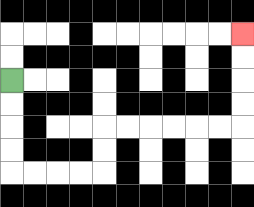{'start': '[0, 3]', 'end': '[10, 1]', 'path_directions': 'D,D,D,D,R,R,R,R,U,U,R,R,R,R,R,R,U,U,U,U', 'path_coordinates': '[[0, 3], [0, 4], [0, 5], [0, 6], [0, 7], [1, 7], [2, 7], [3, 7], [4, 7], [4, 6], [4, 5], [5, 5], [6, 5], [7, 5], [8, 5], [9, 5], [10, 5], [10, 4], [10, 3], [10, 2], [10, 1]]'}